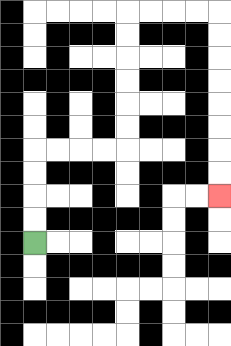{'start': '[1, 10]', 'end': '[9, 8]', 'path_directions': 'U,U,U,U,R,R,R,R,U,U,U,U,U,U,R,R,R,R,D,D,D,D,D,D,D,D', 'path_coordinates': '[[1, 10], [1, 9], [1, 8], [1, 7], [1, 6], [2, 6], [3, 6], [4, 6], [5, 6], [5, 5], [5, 4], [5, 3], [5, 2], [5, 1], [5, 0], [6, 0], [7, 0], [8, 0], [9, 0], [9, 1], [9, 2], [9, 3], [9, 4], [9, 5], [9, 6], [9, 7], [9, 8]]'}